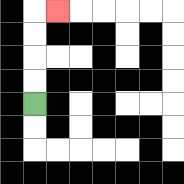{'start': '[1, 4]', 'end': '[2, 0]', 'path_directions': 'U,U,U,U,R', 'path_coordinates': '[[1, 4], [1, 3], [1, 2], [1, 1], [1, 0], [2, 0]]'}